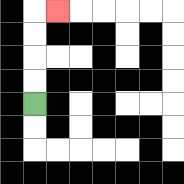{'start': '[1, 4]', 'end': '[2, 0]', 'path_directions': 'U,U,U,U,R', 'path_coordinates': '[[1, 4], [1, 3], [1, 2], [1, 1], [1, 0], [2, 0]]'}